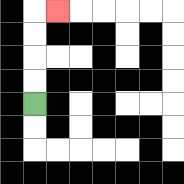{'start': '[1, 4]', 'end': '[2, 0]', 'path_directions': 'U,U,U,U,R', 'path_coordinates': '[[1, 4], [1, 3], [1, 2], [1, 1], [1, 0], [2, 0]]'}